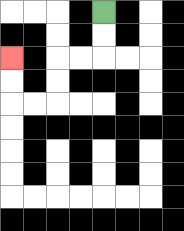{'start': '[4, 0]', 'end': '[0, 2]', 'path_directions': 'D,D,L,L,D,D,L,L,U,U', 'path_coordinates': '[[4, 0], [4, 1], [4, 2], [3, 2], [2, 2], [2, 3], [2, 4], [1, 4], [0, 4], [0, 3], [0, 2]]'}